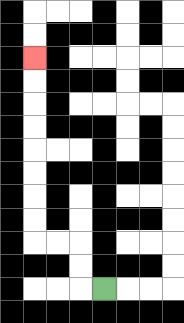{'start': '[4, 12]', 'end': '[1, 2]', 'path_directions': 'L,U,U,L,L,U,U,U,U,U,U,U,U', 'path_coordinates': '[[4, 12], [3, 12], [3, 11], [3, 10], [2, 10], [1, 10], [1, 9], [1, 8], [1, 7], [1, 6], [1, 5], [1, 4], [1, 3], [1, 2]]'}